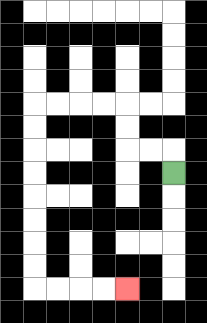{'start': '[7, 7]', 'end': '[5, 12]', 'path_directions': 'U,L,L,U,U,L,L,L,L,D,D,D,D,D,D,D,D,R,R,R,R', 'path_coordinates': '[[7, 7], [7, 6], [6, 6], [5, 6], [5, 5], [5, 4], [4, 4], [3, 4], [2, 4], [1, 4], [1, 5], [1, 6], [1, 7], [1, 8], [1, 9], [1, 10], [1, 11], [1, 12], [2, 12], [3, 12], [4, 12], [5, 12]]'}